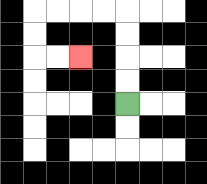{'start': '[5, 4]', 'end': '[3, 2]', 'path_directions': 'U,U,U,U,L,L,L,L,D,D,R,R', 'path_coordinates': '[[5, 4], [5, 3], [5, 2], [5, 1], [5, 0], [4, 0], [3, 0], [2, 0], [1, 0], [1, 1], [1, 2], [2, 2], [3, 2]]'}